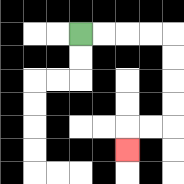{'start': '[3, 1]', 'end': '[5, 6]', 'path_directions': 'R,R,R,R,D,D,D,D,L,L,D', 'path_coordinates': '[[3, 1], [4, 1], [5, 1], [6, 1], [7, 1], [7, 2], [7, 3], [7, 4], [7, 5], [6, 5], [5, 5], [5, 6]]'}